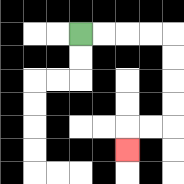{'start': '[3, 1]', 'end': '[5, 6]', 'path_directions': 'R,R,R,R,D,D,D,D,L,L,D', 'path_coordinates': '[[3, 1], [4, 1], [5, 1], [6, 1], [7, 1], [7, 2], [7, 3], [7, 4], [7, 5], [6, 5], [5, 5], [5, 6]]'}